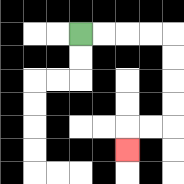{'start': '[3, 1]', 'end': '[5, 6]', 'path_directions': 'R,R,R,R,D,D,D,D,L,L,D', 'path_coordinates': '[[3, 1], [4, 1], [5, 1], [6, 1], [7, 1], [7, 2], [7, 3], [7, 4], [7, 5], [6, 5], [5, 5], [5, 6]]'}